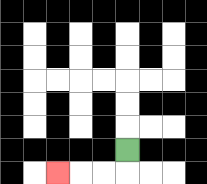{'start': '[5, 6]', 'end': '[2, 7]', 'path_directions': 'D,L,L,L', 'path_coordinates': '[[5, 6], [5, 7], [4, 7], [3, 7], [2, 7]]'}